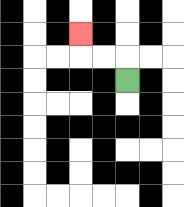{'start': '[5, 3]', 'end': '[3, 1]', 'path_directions': 'U,L,L,U', 'path_coordinates': '[[5, 3], [5, 2], [4, 2], [3, 2], [3, 1]]'}